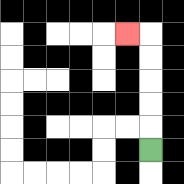{'start': '[6, 6]', 'end': '[5, 1]', 'path_directions': 'U,U,U,U,U,L', 'path_coordinates': '[[6, 6], [6, 5], [6, 4], [6, 3], [6, 2], [6, 1], [5, 1]]'}